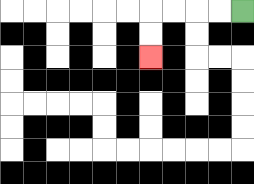{'start': '[10, 0]', 'end': '[6, 2]', 'path_directions': 'L,L,L,L,D,D', 'path_coordinates': '[[10, 0], [9, 0], [8, 0], [7, 0], [6, 0], [6, 1], [6, 2]]'}